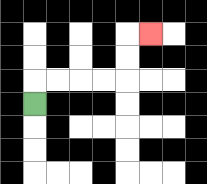{'start': '[1, 4]', 'end': '[6, 1]', 'path_directions': 'U,R,R,R,R,U,U,R', 'path_coordinates': '[[1, 4], [1, 3], [2, 3], [3, 3], [4, 3], [5, 3], [5, 2], [5, 1], [6, 1]]'}